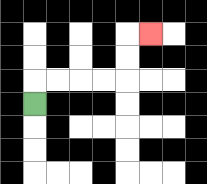{'start': '[1, 4]', 'end': '[6, 1]', 'path_directions': 'U,R,R,R,R,U,U,R', 'path_coordinates': '[[1, 4], [1, 3], [2, 3], [3, 3], [4, 3], [5, 3], [5, 2], [5, 1], [6, 1]]'}